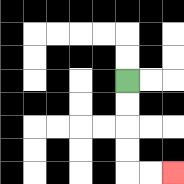{'start': '[5, 3]', 'end': '[7, 7]', 'path_directions': 'D,D,D,D,R,R', 'path_coordinates': '[[5, 3], [5, 4], [5, 5], [5, 6], [5, 7], [6, 7], [7, 7]]'}